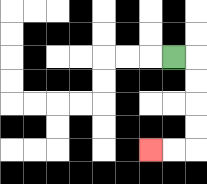{'start': '[7, 2]', 'end': '[6, 6]', 'path_directions': 'R,D,D,D,D,L,L', 'path_coordinates': '[[7, 2], [8, 2], [8, 3], [8, 4], [8, 5], [8, 6], [7, 6], [6, 6]]'}